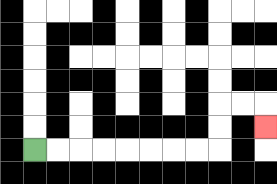{'start': '[1, 6]', 'end': '[11, 5]', 'path_directions': 'R,R,R,R,R,R,R,R,U,U,R,R,D', 'path_coordinates': '[[1, 6], [2, 6], [3, 6], [4, 6], [5, 6], [6, 6], [7, 6], [8, 6], [9, 6], [9, 5], [9, 4], [10, 4], [11, 4], [11, 5]]'}